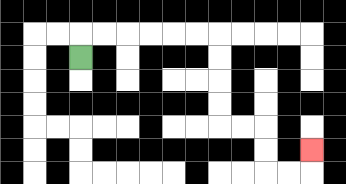{'start': '[3, 2]', 'end': '[13, 6]', 'path_directions': 'U,R,R,R,R,R,R,D,D,D,D,R,R,D,D,R,R,U', 'path_coordinates': '[[3, 2], [3, 1], [4, 1], [5, 1], [6, 1], [7, 1], [8, 1], [9, 1], [9, 2], [9, 3], [9, 4], [9, 5], [10, 5], [11, 5], [11, 6], [11, 7], [12, 7], [13, 7], [13, 6]]'}